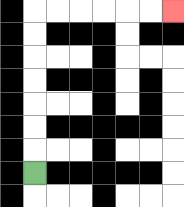{'start': '[1, 7]', 'end': '[7, 0]', 'path_directions': 'U,U,U,U,U,U,U,R,R,R,R,R,R', 'path_coordinates': '[[1, 7], [1, 6], [1, 5], [1, 4], [1, 3], [1, 2], [1, 1], [1, 0], [2, 0], [3, 0], [4, 0], [5, 0], [6, 0], [7, 0]]'}